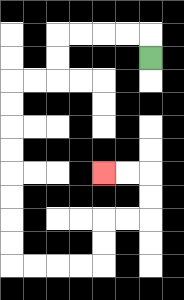{'start': '[6, 2]', 'end': '[4, 7]', 'path_directions': 'U,L,L,L,L,D,D,L,L,D,D,D,D,D,D,D,D,R,R,R,R,U,U,R,R,U,U,L,L', 'path_coordinates': '[[6, 2], [6, 1], [5, 1], [4, 1], [3, 1], [2, 1], [2, 2], [2, 3], [1, 3], [0, 3], [0, 4], [0, 5], [0, 6], [0, 7], [0, 8], [0, 9], [0, 10], [0, 11], [1, 11], [2, 11], [3, 11], [4, 11], [4, 10], [4, 9], [5, 9], [6, 9], [6, 8], [6, 7], [5, 7], [4, 7]]'}